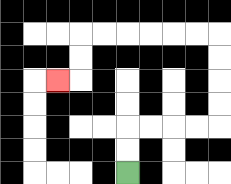{'start': '[5, 7]', 'end': '[2, 3]', 'path_directions': 'U,U,R,R,R,R,U,U,U,U,L,L,L,L,L,L,D,D,L', 'path_coordinates': '[[5, 7], [5, 6], [5, 5], [6, 5], [7, 5], [8, 5], [9, 5], [9, 4], [9, 3], [9, 2], [9, 1], [8, 1], [7, 1], [6, 1], [5, 1], [4, 1], [3, 1], [3, 2], [3, 3], [2, 3]]'}